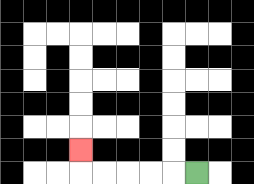{'start': '[8, 7]', 'end': '[3, 6]', 'path_directions': 'L,L,L,L,L,U', 'path_coordinates': '[[8, 7], [7, 7], [6, 7], [5, 7], [4, 7], [3, 7], [3, 6]]'}